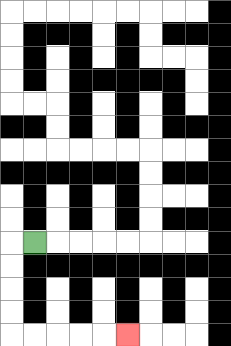{'start': '[1, 10]', 'end': '[5, 14]', 'path_directions': 'L,D,D,D,D,R,R,R,R,R', 'path_coordinates': '[[1, 10], [0, 10], [0, 11], [0, 12], [0, 13], [0, 14], [1, 14], [2, 14], [3, 14], [4, 14], [5, 14]]'}